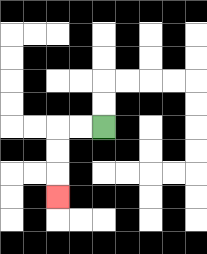{'start': '[4, 5]', 'end': '[2, 8]', 'path_directions': 'L,L,D,D,D', 'path_coordinates': '[[4, 5], [3, 5], [2, 5], [2, 6], [2, 7], [2, 8]]'}